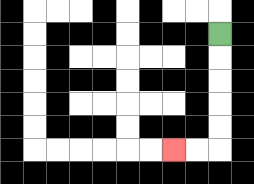{'start': '[9, 1]', 'end': '[7, 6]', 'path_directions': 'D,D,D,D,D,L,L', 'path_coordinates': '[[9, 1], [9, 2], [9, 3], [9, 4], [9, 5], [9, 6], [8, 6], [7, 6]]'}